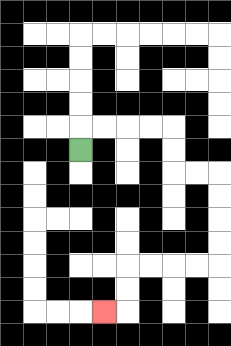{'start': '[3, 6]', 'end': '[4, 13]', 'path_directions': 'U,R,R,R,R,D,D,R,R,D,D,D,D,L,L,L,L,D,D,L', 'path_coordinates': '[[3, 6], [3, 5], [4, 5], [5, 5], [6, 5], [7, 5], [7, 6], [7, 7], [8, 7], [9, 7], [9, 8], [9, 9], [9, 10], [9, 11], [8, 11], [7, 11], [6, 11], [5, 11], [5, 12], [5, 13], [4, 13]]'}